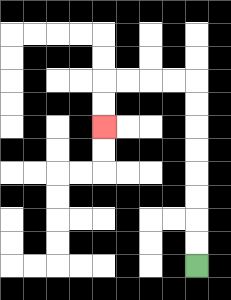{'start': '[8, 11]', 'end': '[4, 5]', 'path_directions': 'U,U,U,U,U,U,U,U,L,L,L,L,D,D', 'path_coordinates': '[[8, 11], [8, 10], [8, 9], [8, 8], [8, 7], [8, 6], [8, 5], [8, 4], [8, 3], [7, 3], [6, 3], [5, 3], [4, 3], [4, 4], [4, 5]]'}